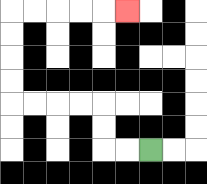{'start': '[6, 6]', 'end': '[5, 0]', 'path_directions': 'L,L,U,U,L,L,L,L,U,U,U,U,R,R,R,R,R', 'path_coordinates': '[[6, 6], [5, 6], [4, 6], [4, 5], [4, 4], [3, 4], [2, 4], [1, 4], [0, 4], [0, 3], [0, 2], [0, 1], [0, 0], [1, 0], [2, 0], [3, 0], [4, 0], [5, 0]]'}